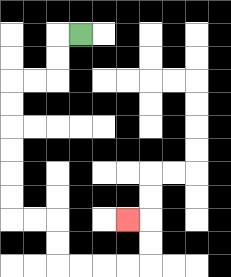{'start': '[3, 1]', 'end': '[5, 9]', 'path_directions': 'L,D,D,L,L,D,D,D,D,D,D,R,R,D,D,R,R,R,R,U,U,L', 'path_coordinates': '[[3, 1], [2, 1], [2, 2], [2, 3], [1, 3], [0, 3], [0, 4], [0, 5], [0, 6], [0, 7], [0, 8], [0, 9], [1, 9], [2, 9], [2, 10], [2, 11], [3, 11], [4, 11], [5, 11], [6, 11], [6, 10], [6, 9], [5, 9]]'}